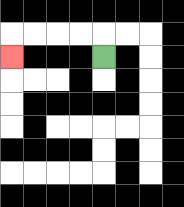{'start': '[4, 2]', 'end': '[0, 2]', 'path_directions': 'U,L,L,L,L,D', 'path_coordinates': '[[4, 2], [4, 1], [3, 1], [2, 1], [1, 1], [0, 1], [0, 2]]'}